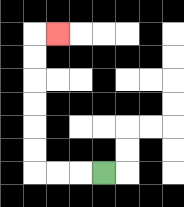{'start': '[4, 7]', 'end': '[2, 1]', 'path_directions': 'L,L,L,U,U,U,U,U,U,R', 'path_coordinates': '[[4, 7], [3, 7], [2, 7], [1, 7], [1, 6], [1, 5], [1, 4], [1, 3], [1, 2], [1, 1], [2, 1]]'}